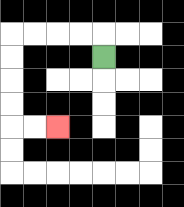{'start': '[4, 2]', 'end': '[2, 5]', 'path_directions': 'U,L,L,L,L,D,D,D,D,R,R', 'path_coordinates': '[[4, 2], [4, 1], [3, 1], [2, 1], [1, 1], [0, 1], [0, 2], [0, 3], [0, 4], [0, 5], [1, 5], [2, 5]]'}